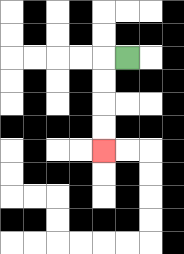{'start': '[5, 2]', 'end': '[4, 6]', 'path_directions': 'L,D,D,D,D', 'path_coordinates': '[[5, 2], [4, 2], [4, 3], [4, 4], [4, 5], [4, 6]]'}